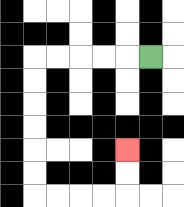{'start': '[6, 2]', 'end': '[5, 6]', 'path_directions': 'L,L,L,L,L,D,D,D,D,D,D,R,R,R,R,U,U', 'path_coordinates': '[[6, 2], [5, 2], [4, 2], [3, 2], [2, 2], [1, 2], [1, 3], [1, 4], [1, 5], [1, 6], [1, 7], [1, 8], [2, 8], [3, 8], [4, 8], [5, 8], [5, 7], [5, 6]]'}